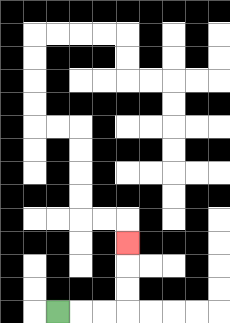{'start': '[2, 13]', 'end': '[5, 10]', 'path_directions': 'R,R,R,U,U,U', 'path_coordinates': '[[2, 13], [3, 13], [4, 13], [5, 13], [5, 12], [5, 11], [5, 10]]'}